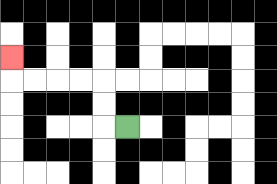{'start': '[5, 5]', 'end': '[0, 2]', 'path_directions': 'L,U,U,L,L,L,L,U', 'path_coordinates': '[[5, 5], [4, 5], [4, 4], [4, 3], [3, 3], [2, 3], [1, 3], [0, 3], [0, 2]]'}